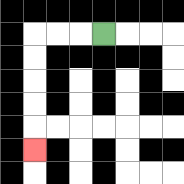{'start': '[4, 1]', 'end': '[1, 6]', 'path_directions': 'L,L,L,D,D,D,D,D', 'path_coordinates': '[[4, 1], [3, 1], [2, 1], [1, 1], [1, 2], [1, 3], [1, 4], [1, 5], [1, 6]]'}